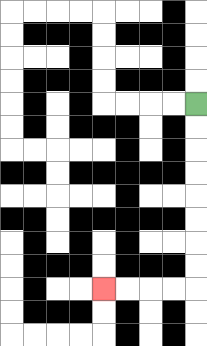{'start': '[8, 4]', 'end': '[4, 12]', 'path_directions': 'D,D,D,D,D,D,D,D,L,L,L,L', 'path_coordinates': '[[8, 4], [8, 5], [8, 6], [8, 7], [8, 8], [8, 9], [8, 10], [8, 11], [8, 12], [7, 12], [6, 12], [5, 12], [4, 12]]'}